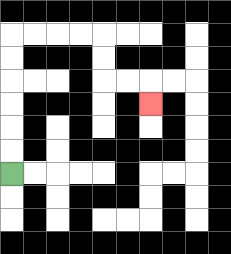{'start': '[0, 7]', 'end': '[6, 4]', 'path_directions': 'U,U,U,U,U,U,R,R,R,R,D,D,R,R,D', 'path_coordinates': '[[0, 7], [0, 6], [0, 5], [0, 4], [0, 3], [0, 2], [0, 1], [1, 1], [2, 1], [3, 1], [4, 1], [4, 2], [4, 3], [5, 3], [6, 3], [6, 4]]'}